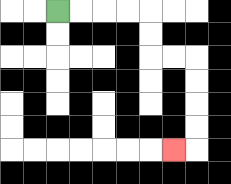{'start': '[2, 0]', 'end': '[7, 6]', 'path_directions': 'R,R,R,R,D,D,R,R,D,D,D,D,L', 'path_coordinates': '[[2, 0], [3, 0], [4, 0], [5, 0], [6, 0], [6, 1], [6, 2], [7, 2], [8, 2], [8, 3], [8, 4], [8, 5], [8, 6], [7, 6]]'}